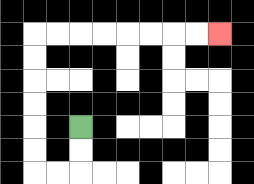{'start': '[3, 5]', 'end': '[9, 1]', 'path_directions': 'D,D,L,L,U,U,U,U,U,U,R,R,R,R,R,R,R,R', 'path_coordinates': '[[3, 5], [3, 6], [3, 7], [2, 7], [1, 7], [1, 6], [1, 5], [1, 4], [1, 3], [1, 2], [1, 1], [2, 1], [3, 1], [4, 1], [5, 1], [6, 1], [7, 1], [8, 1], [9, 1]]'}